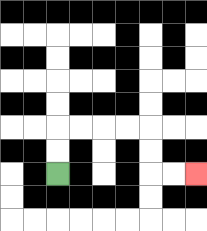{'start': '[2, 7]', 'end': '[8, 7]', 'path_directions': 'U,U,R,R,R,R,D,D,R,R', 'path_coordinates': '[[2, 7], [2, 6], [2, 5], [3, 5], [4, 5], [5, 5], [6, 5], [6, 6], [6, 7], [7, 7], [8, 7]]'}